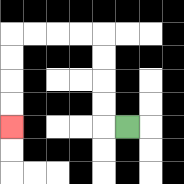{'start': '[5, 5]', 'end': '[0, 5]', 'path_directions': 'L,U,U,U,U,L,L,L,L,D,D,D,D', 'path_coordinates': '[[5, 5], [4, 5], [4, 4], [4, 3], [4, 2], [4, 1], [3, 1], [2, 1], [1, 1], [0, 1], [0, 2], [0, 3], [0, 4], [0, 5]]'}